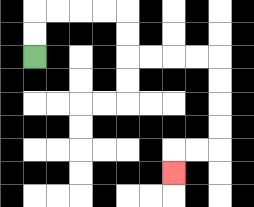{'start': '[1, 2]', 'end': '[7, 7]', 'path_directions': 'U,U,R,R,R,R,D,D,R,R,R,R,D,D,D,D,L,L,D', 'path_coordinates': '[[1, 2], [1, 1], [1, 0], [2, 0], [3, 0], [4, 0], [5, 0], [5, 1], [5, 2], [6, 2], [7, 2], [8, 2], [9, 2], [9, 3], [9, 4], [9, 5], [9, 6], [8, 6], [7, 6], [7, 7]]'}